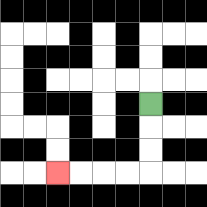{'start': '[6, 4]', 'end': '[2, 7]', 'path_directions': 'D,D,D,L,L,L,L', 'path_coordinates': '[[6, 4], [6, 5], [6, 6], [6, 7], [5, 7], [4, 7], [3, 7], [2, 7]]'}